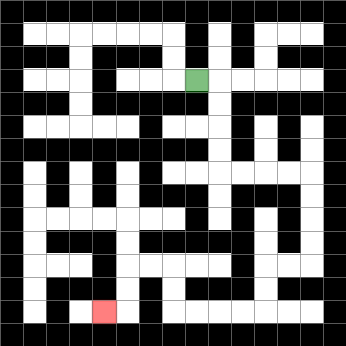{'start': '[8, 3]', 'end': '[4, 13]', 'path_directions': 'R,D,D,D,D,R,R,R,R,D,D,D,D,L,L,D,D,L,L,L,L,U,U,L,L,D,D,L', 'path_coordinates': '[[8, 3], [9, 3], [9, 4], [9, 5], [9, 6], [9, 7], [10, 7], [11, 7], [12, 7], [13, 7], [13, 8], [13, 9], [13, 10], [13, 11], [12, 11], [11, 11], [11, 12], [11, 13], [10, 13], [9, 13], [8, 13], [7, 13], [7, 12], [7, 11], [6, 11], [5, 11], [5, 12], [5, 13], [4, 13]]'}